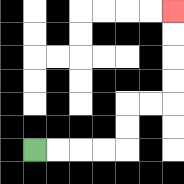{'start': '[1, 6]', 'end': '[7, 0]', 'path_directions': 'R,R,R,R,U,U,R,R,U,U,U,U', 'path_coordinates': '[[1, 6], [2, 6], [3, 6], [4, 6], [5, 6], [5, 5], [5, 4], [6, 4], [7, 4], [7, 3], [7, 2], [7, 1], [7, 0]]'}